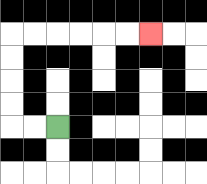{'start': '[2, 5]', 'end': '[6, 1]', 'path_directions': 'L,L,U,U,U,U,R,R,R,R,R,R', 'path_coordinates': '[[2, 5], [1, 5], [0, 5], [0, 4], [0, 3], [0, 2], [0, 1], [1, 1], [2, 1], [3, 1], [4, 1], [5, 1], [6, 1]]'}